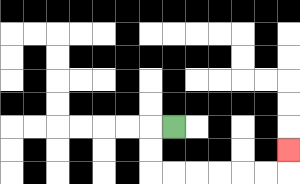{'start': '[7, 5]', 'end': '[12, 6]', 'path_directions': 'L,D,D,R,R,R,R,R,R,U', 'path_coordinates': '[[7, 5], [6, 5], [6, 6], [6, 7], [7, 7], [8, 7], [9, 7], [10, 7], [11, 7], [12, 7], [12, 6]]'}